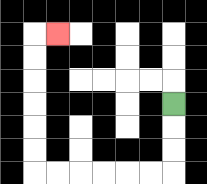{'start': '[7, 4]', 'end': '[2, 1]', 'path_directions': 'D,D,D,L,L,L,L,L,L,U,U,U,U,U,U,R', 'path_coordinates': '[[7, 4], [7, 5], [7, 6], [7, 7], [6, 7], [5, 7], [4, 7], [3, 7], [2, 7], [1, 7], [1, 6], [1, 5], [1, 4], [1, 3], [1, 2], [1, 1], [2, 1]]'}